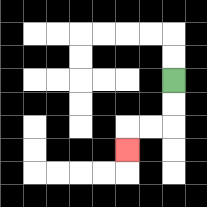{'start': '[7, 3]', 'end': '[5, 6]', 'path_directions': 'D,D,L,L,D', 'path_coordinates': '[[7, 3], [7, 4], [7, 5], [6, 5], [5, 5], [5, 6]]'}